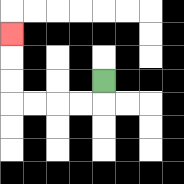{'start': '[4, 3]', 'end': '[0, 1]', 'path_directions': 'D,L,L,L,L,U,U,U', 'path_coordinates': '[[4, 3], [4, 4], [3, 4], [2, 4], [1, 4], [0, 4], [0, 3], [0, 2], [0, 1]]'}